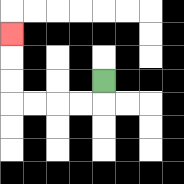{'start': '[4, 3]', 'end': '[0, 1]', 'path_directions': 'D,L,L,L,L,U,U,U', 'path_coordinates': '[[4, 3], [4, 4], [3, 4], [2, 4], [1, 4], [0, 4], [0, 3], [0, 2], [0, 1]]'}